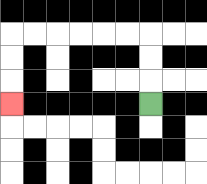{'start': '[6, 4]', 'end': '[0, 4]', 'path_directions': 'U,U,U,L,L,L,L,L,L,D,D,D', 'path_coordinates': '[[6, 4], [6, 3], [6, 2], [6, 1], [5, 1], [4, 1], [3, 1], [2, 1], [1, 1], [0, 1], [0, 2], [0, 3], [0, 4]]'}